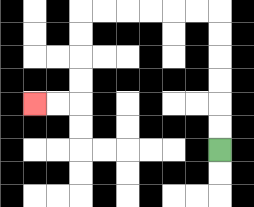{'start': '[9, 6]', 'end': '[1, 4]', 'path_directions': 'U,U,U,U,U,U,L,L,L,L,L,L,D,D,D,D,L,L', 'path_coordinates': '[[9, 6], [9, 5], [9, 4], [9, 3], [9, 2], [9, 1], [9, 0], [8, 0], [7, 0], [6, 0], [5, 0], [4, 0], [3, 0], [3, 1], [3, 2], [3, 3], [3, 4], [2, 4], [1, 4]]'}